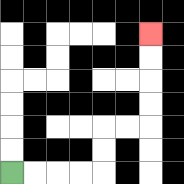{'start': '[0, 7]', 'end': '[6, 1]', 'path_directions': 'R,R,R,R,U,U,R,R,U,U,U,U', 'path_coordinates': '[[0, 7], [1, 7], [2, 7], [3, 7], [4, 7], [4, 6], [4, 5], [5, 5], [6, 5], [6, 4], [6, 3], [6, 2], [6, 1]]'}